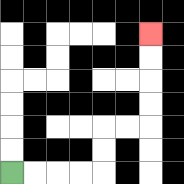{'start': '[0, 7]', 'end': '[6, 1]', 'path_directions': 'R,R,R,R,U,U,R,R,U,U,U,U', 'path_coordinates': '[[0, 7], [1, 7], [2, 7], [3, 7], [4, 7], [4, 6], [4, 5], [5, 5], [6, 5], [6, 4], [6, 3], [6, 2], [6, 1]]'}